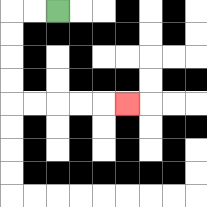{'start': '[2, 0]', 'end': '[5, 4]', 'path_directions': 'L,L,D,D,D,D,R,R,R,R,R', 'path_coordinates': '[[2, 0], [1, 0], [0, 0], [0, 1], [0, 2], [0, 3], [0, 4], [1, 4], [2, 4], [3, 4], [4, 4], [5, 4]]'}